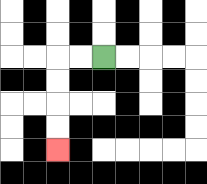{'start': '[4, 2]', 'end': '[2, 6]', 'path_directions': 'L,L,D,D,D,D', 'path_coordinates': '[[4, 2], [3, 2], [2, 2], [2, 3], [2, 4], [2, 5], [2, 6]]'}